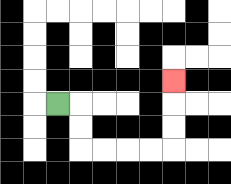{'start': '[2, 4]', 'end': '[7, 3]', 'path_directions': 'R,D,D,R,R,R,R,U,U,U', 'path_coordinates': '[[2, 4], [3, 4], [3, 5], [3, 6], [4, 6], [5, 6], [6, 6], [7, 6], [7, 5], [7, 4], [7, 3]]'}